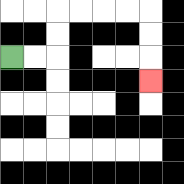{'start': '[0, 2]', 'end': '[6, 3]', 'path_directions': 'R,R,U,U,R,R,R,R,D,D,D', 'path_coordinates': '[[0, 2], [1, 2], [2, 2], [2, 1], [2, 0], [3, 0], [4, 0], [5, 0], [6, 0], [6, 1], [6, 2], [6, 3]]'}